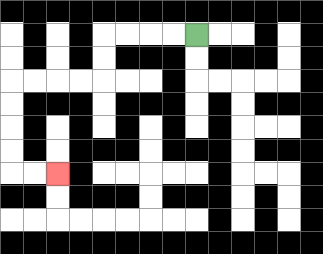{'start': '[8, 1]', 'end': '[2, 7]', 'path_directions': 'L,L,L,L,D,D,L,L,L,L,D,D,D,D,R,R', 'path_coordinates': '[[8, 1], [7, 1], [6, 1], [5, 1], [4, 1], [4, 2], [4, 3], [3, 3], [2, 3], [1, 3], [0, 3], [0, 4], [0, 5], [0, 6], [0, 7], [1, 7], [2, 7]]'}